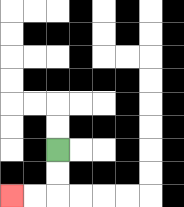{'start': '[2, 6]', 'end': '[0, 8]', 'path_directions': 'D,D,L,L', 'path_coordinates': '[[2, 6], [2, 7], [2, 8], [1, 8], [0, 8]]'}